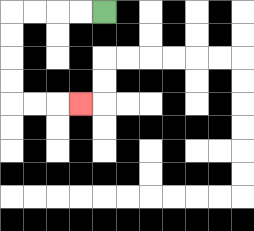{'start': '[4, 0]', 'end': '[3, 4]', 'path_directions': 'L,L,L,L,D,D,D,D,R,R,R', 'path_coordinates': '[[4, 0], [3, 0], [2, 0], [1, 0], [0, 0], [0, 1], [0, 2], [0, 3], [0, 4], [1, 4], [2, 4], [3, 4]]'}